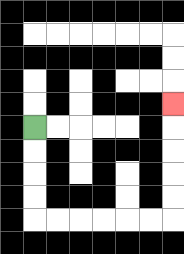{'start': '[1, 5]', 'end': '[7, 4]', 'path_directions': 'D,D,D,D,R,R,R,R,R,R,U,U,U,U,U', 'path_coordinates': '[[1, 5], [1, 6], [1, 7], [1, 8], [1, 9], [2, 9], [3, 9], [4, 9], [5, 9], [6, 9], [7, 9], [7, 8], [7, 7], [7, 6], [7, 5], [7, 4]]'}